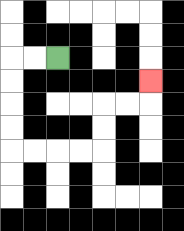{'start': '[2, 2]', 'end': '[6, 3]', 'path_directions': 'L,L,D,D,D,D,R,R,R,R,U,U,R,R,U', 'path_coordinates': '[[2, 2], [1, 2], [0, 2], [0, 3], [0, 4], [0, 5], [0, 6], [1, 6], [2, 6], [3, 6], [4, 6], [4, 5], [4, 4], [5, 4], [6, 4], [6, 3]]'}